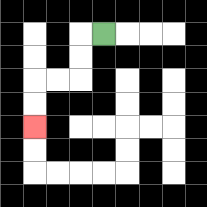{'start': '[4, 1]', 'end': '[1, 5]', 'path_directions': 'L,D,D,L,L,D,D', 'path_coordinates': '[[4, 1], [3, 1], [3, 2], [3, 3], [2, 3], [1, 3], [1, 4], [1, 5]]'}